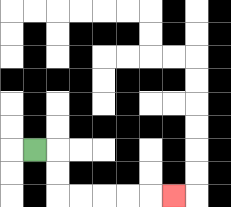{'start': '[1, 6]', 'end': '[7, 8]', 'path_directions': 'R,D,D,R,R,R,R,R', 'path_coordinates': '[[1, 6], [2, 6], [2, 7], [2, 8], [3, 8], [4, 8], [5, 8], [6, 8], [7, 8]]'}